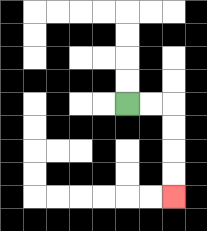{'start': '[5, 4]', 'end': '[7, 8]', 'path_directions': 'R,R,D,D,D,D', 'path_coordinates': '[[5, 4], [6, 4], [7, 4], [7, 5], [7, 6], [7, 7], [7, 8]]'}